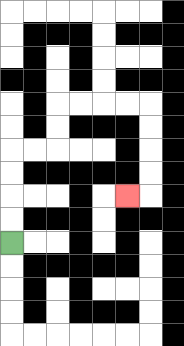{'start': '[0, 10]', 'end': '[5, 8]', 'path_directions': 'U,U,U,U,R,R,U,U,R,R,R,R,D,D,D,D,L', 'path_coordinates': '[[0, 10], [0, 9], [0, 8], [0, 7], [0, 6], [1, 6], [2, 6], [2, 5], [2, 4], [3, 4], [4, 4], [5, 4], [6, 4], [6, 5], [6, 6], [6, 7], [6, 8], [5, 8]]'}